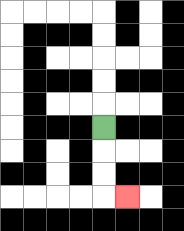{'start': '[4, 5]', 'end': '[5, 8]', 'path_directions': 'D,D,D,R', 'path_coordinates': '[[4, 5], [4, 6], [4, 7], [4, 8], [5, 8]]'}